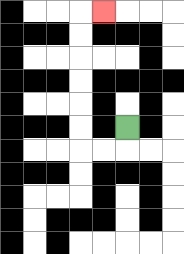{'start': '[5, 5]', 'end': '[4, 0]', 'path_directions': 'D,L,L,U,U,U,U,U,U,R', 'path_coordinates': '[[5, 5], [5, 6], [4, 6], [3, 6], [3, 5], [3, 4], [3, 3], [3, 2], [3, 1], [3, 0], [4, 0]]'}